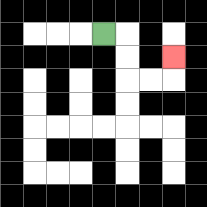{'start': '[4, 1]', 'end': '[7, 2]', 'path_directions': 'R,D,D,R,R,U', 'path_coordinates': '[[4, 1], [5, 1], [5, 2], [5, 3], [6, 3], [7, 3], [7, 2]]'}